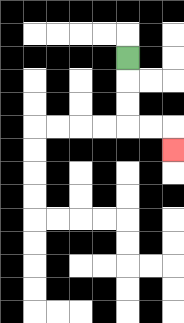{'start': '[5, 2]', 'end': '[7, 6]', 'path_directions': 'D,D,D,R,R,D', 'path_coordinates': '[[5, 2], [5, 3], [5, 4], [5, 5], [6, 5], [7, 5], [7, 6]]'}